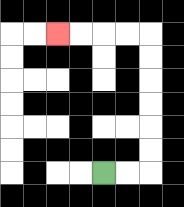{'start': '[4, 7]', 'end': '[2, 1]', 'path_directions': 'R,R,U,U,U,U,U,U,L,L,L,L', 'path_coordinates': '[[4, 7], [5, 7], [6, 7], [6, 6], [6, 5], [6, 4], [6, 3], [6, 2], [6, 1], [5, 1], [4, 1], [3, 1], [2, 1]]'}